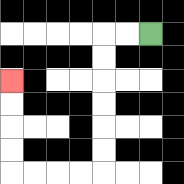{'start': '[6, 1]', 'end': '[0, 3]', 'path_directions': 'L,L,D,D,D,D,D,D,L,L,L,L,U,U,U,U', 'path_coordinates': '[[6, 1], [5, 1], [4, 1], [4, 2], [4, 3], [4, 4], [4, 5], [4, 6], [4, 7], [3, 7], [2, 7], [1, 7], [0, 7], [0, 6], [0, 5], [0, 4], [0, 3]]'}